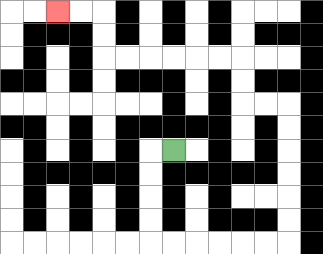{'start': '[7, 6]', 'end': '[2, 0]', 'path_directions': 'L,D,D,D,D,R,R,R,R,R,R,U,U,U,U,U,U,L,L,U,U,L,L,L,L,L,L,U,U,L,L', 'path_coordinates': '[[7, 6], [6, 6], [6, 7], [6, 8], [6, 9], [6, 10], [7, 10], [8, 10], [9, 10], [10, 10], [11, 10], [12, 10], [12, 9], [12, 8], [12, 7], [12, 6], [12, 5], [12, 4], [11, 4], [10, 4], [10, 3], [10, 2], [9, 2], [8, 2], [7, 2], [6, 2], [5, 2], [4, 2], [4, 1], [4, 0], [3, 0], [2, 0]]'}